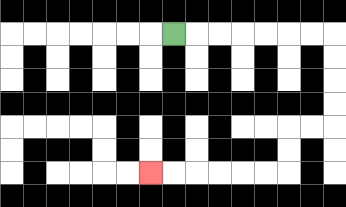{'start': '[7, 1]', 'end': '[6, 7]', 'path_directions': 'R,R,R,R,R,R,R,D,D,D,D,L,L,D,D,L,L,L,L,L,L', 'path_coordinates': '[[7, 1], [8, 1], [9, 1], [10, 1], [11, 1], [12, 1], [13, 1], [14, 1], [14, 2], [14, 3], [14, 4], [14, 5], [13, 5], [12, 5], [12, 6], [12, 7], [11, 7], [10, 7], [9, 7], [8, 7], [7, 7], [6, 7]]'}